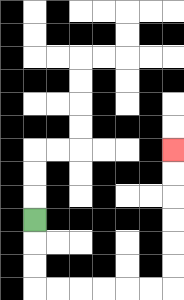{'start': '[1, 9]', 'end': '[7, 6]', 'path_directions': 'D,D,D,R,R,R,R,R,R,U,U,U,U,U,U', 'path_coordinates': '[[1, 9], [1, 10], [1, 11], [1, 12], [2, 12], [3, 12], [4, 12], [5, 12], [6, 12], [7, 12], [7, 11], [7, 10], [7, 9], [7, 8], [7, 7], [7, 6]]'}